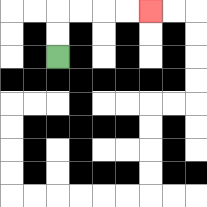{'start': '[2, 2]', 'end': '[6, 0]', 'path_directions': 'U,U,R,R,R,R', 'path_coordinates': '[[2, 2], [2, 1], [2, 0], [3, 0], [4, 0], [5, 0], [6, 0]]'}